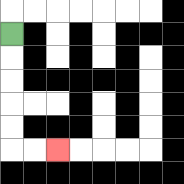{'start': '[0, 1]', 'end': '[2, 6]', 'path_directions': 'D,D,D,D,D,R,R', 'path_coordinates': '[[0, 1], [0, 2], [0, 3], [0, 4], [0, 5], [0, 6], [1, 6], [2, 6]]'}